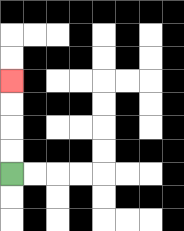{'start': '[0, 7]', 'end': '[0, 3]', 'path_directions': 'U,U,U,U', 'path_coordinates': '[[0, 7], [0, 6], [0, 5], [0, 4], [0, 3]]'}